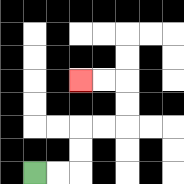{'start': '[1, 7]', 'end': '[3, 3]', 'path_directions': 'R,R,U,U,R,R,U,U,L,L', 'path_coordinates': '[[1, 7], [2, 7], [3, 7], [3, 6], [3, 5], [4, 5], [5, 5], [5, 4], [5, 3], [4, 3], [3, 3]]'}